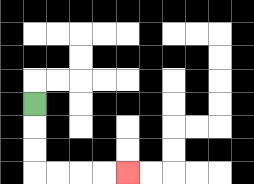{'start': '[1, 4]', 'end': '[5, 7]', 'path_directions': 'D,D,D,R,R,R,R', 'path_coordinates': '[[1, 4], [1, 5], [1, 6], [1, 7], [2, 7], [3, 7], [4, 7], [5, 7]]'}